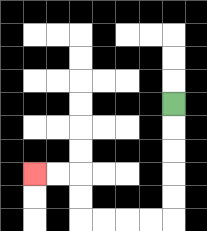{'start': '[7, 4]', 'end': '[1, 7]', 'path_directions': 'D,D,D,D,D,L,L,L,L,U,U,L,L', 'path_coordinates': '[[7, 4], [7, 5], [7, 6], [7, 7], [7, 8], [7, 9], [6, 9], [5, 9], [4, 9], [3, 9], [3, 8], [3, 7], [2, 7], [1, 7]]'}